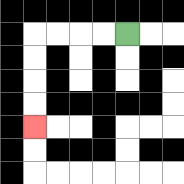{'start': '[5, 1]', 'end': '[1, 5]', 'path_directions': 'L,L,L,L,D,D,D,D', 'path_coordinates': '[[5, 1], [4, 1], [3, 1], [2, 1], [1, 1], [1, 2], [1, 3], [1, 4], [1, 5]]'}